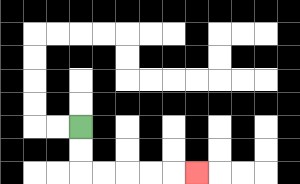{'start': '[3, 5]', 'end': '[8, 7]', 'path_directions': 'D,D,R,R,R,R,R', 'path_coordinates': '[[3, 5], [3, 6], [3, 7], [4, 7], [5, 7], [6, 7], [7, 7], [8, 7]]'}